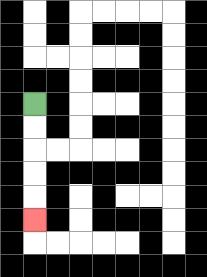{'start': '[1, 4]', 'end': '[1, 9]', 'path_directions': 'D,D,D,D,D', 'path_coordinates': '[[1, 4], [1, 5], [1, 6], [1, 7], [1, 8], [1, 9]]'}